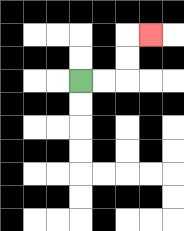{'start': '[3, 3]', 'end': '[6, 1]', 'path_directions': 'R,R,U,U,R', 'path_coordinates': '[[3, 3], [4, 3], [5, 3], [5, 2], [5, 1], [6, 1]]'}